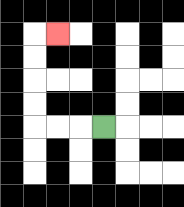{'start': '[4, 5]', 'end': '[2, 1]', 'path_directions': 'L,L,L,U,U,U,U,R', 'path_coordinates': '[[4, 5], [3, 5], [2, 5], [1, 5], [1, 4], [1, 3], [1, 2], [1, 1], [2, 1]]'}